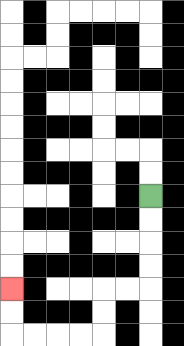{'start': '[6, 8]', 'end': '[0, 12]', 'path_directions': 'D,D,D,D,L,L,D,D,L,L,L,L,U,U', 'path_coordinates': '[[6, 8], [6, 9], [6, 10], [6, 11], [6, 12], [5, 12], [4, 12], [4, 13], [4, 14], [3, 14], [2, 14], [1, 14], [0, 14], [0, 13], [0, 12]]'}